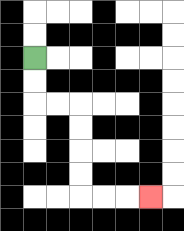{'start': '[1, 2]', 'end': '[6, 8]', 'path_directions': 'D,D,R,R,D,D,D,D,R,R,R', 'path_coordinates': '[[1, 2], [1, 3], [1, 4], [2, 4], [3, 4], [3, 5], [3, 6], [3, 7], [3, 8], [4, 8], [5, 8], [6, 8]]'}